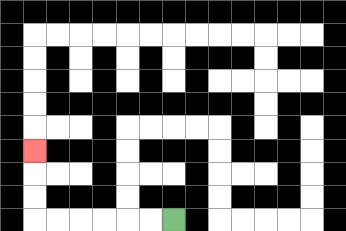{'start': '[7, 9]', 'end': '[1, 6]', 'path_directions': 'L,L,L,L,L,L,U,U,U', 'path_coordinates': '[[7, 9], [6, 9], [5, 9], [4, 9], [3, 9], [2, 9], [1, 9], [1, 8], [1, 7], [1, 6]]'}